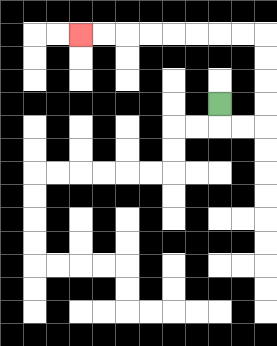{'start': '[9, 4]', 'end': '[3, 1]', 'path_directions': 'D,R,R,U,U,U,U,L,L,L,L,L,L,L,L', 'path_coordinates': '[[9, 4], [9, 5], [10, 5], [11, 5], [11, 4], [11, 3], [11, 2], [11, 1], [10, 1], [9, 1], [8, 1], [7, 1], [6, 1], [5, 1], [4, 1], [3, 1]]'}